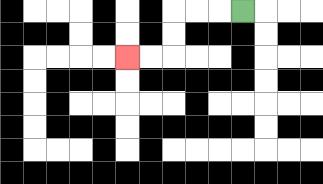{'start': '[10, 0]', 'end': '[5, 2]', 'path_directions': 'L,L,L,D,D,L,L', 'path_coordinates': '[[10, 0], [9, 0], [8, 0], [7, 0], [7, 1], [7, 2], [6, 2], [5, 2]]'}